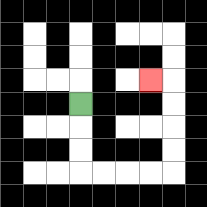{'start': '[3, 4]', 'end': '[6, 3]', 'path_directions': 'D,D,D,R,R,R,R,U,U,U,U,L', 'path_coordinates': '[[3, 4], [3, 5], [3, 6], [3, 7], [4, 7], [5, 7], [6, 7], [7, 7], [7, 6], [7, 5], [7, 4], [7, 3], [6, 3]]'}